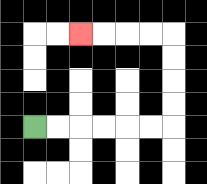{'start': '[1, 5]', 'end': '[3, 1]', 'path_directions': 'R,R,R,R,R,R,U,U,U,U,L,L,L,L', 'path_coordinates': '[[1, 5], [2, 5], [3, 5], [4, 5], [5, 5], [6, 5], [7, 5], [7, 4], [7, 3], [7, 2], [7, 1], [6, 1], [5, 1], [4, 1], [3, 1]]'}